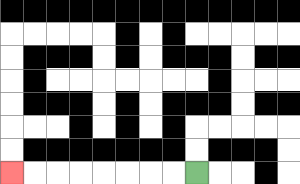{'start': '[8, 7]', 'end': '[0, 7]', 'path_directions': 'L,L,L,L,L,L,L,L', 'path_coordinates': '[[8, 7], [7, 7], [6, 7], [5, 7], [4, 7], [3, 7], [2, 7], [1, 7], [0, 7]]'}